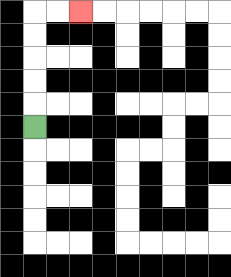{'start': '[1, 5]', 'end': '[3, 0]', 'path_directions': 'U,U,U,U,U,R,R', 'path_coordinates': '[[1, 5], [1, 4], [1, 3], [1, 2], [1, 1], [1, 0], [2, 0], [3, 0]]'}